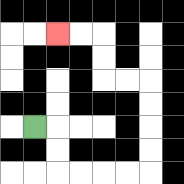{'start': '[1, 5]', 'end': '[2, 1]', 'path_directions': 'R,D,D,R,R,R,R,U,U,U,U,L,L,U,U,L,L', 'path_coordinates': '[[1, 5], [2, 5], [2, 6], [2, 7], [3, 7], [4, 7], [5, 7], [6, 7], [6, 6], [6, 5], [6, 4], [6, 3], [5, 3], [4, 3], [4, 2], [4, 1], [3, 1], [2, 1]]'}